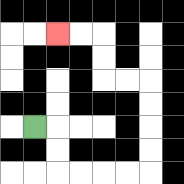{'start': '[1, 5]', 'end': '[2, 1]', 'path_directions': 'R,D,D,R,R,R,R,U,U,U,U,L,L,U,U,L,L', 'path_coordinates': '[[1, 5], [2, 5], [2, 6], [2, 7], [3, 7], [4, 7], [5, 7], [6, 7], [6, 6], [6, 5], [6, 4], [6, 3], [5, 3], [4, 3], [4, 2], [4, 1], [3, 1], [2, 1]]'}